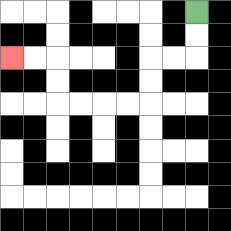{'start': '[8, 0]', 'end': '[0, 2]', 'path_directions': 'D,D,L,L,D,D,L,L,L,L,U,U,L,L', 'path_coordinates': '[[8, 0], [8, 1], [8, 2], [7, 2], [6, 2], [6, 3], [6, 4], [5, 4], [4, 4], [3, 4], [2, 4], [2, 3], [2, 2], [1, 2], [0, 2]]'}